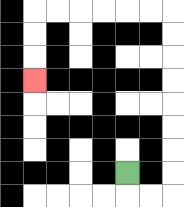{'start': '[5, 7]', 'end': '[1, 3]', 'path_directions': 'D,R,R,U,U,U,U,U,U,U,U,L,L,L,L,L,L,D,D,D', 'path_coordinates': '[[5, 7], [5, 8], [6, 8], [7, 8], [7, 7], [7, 6], [7, 5], [7, 4], [7, 3], [7, 2], [7, 1], [7, 0], [6, 0], [5, 0], [4, 0], [3, 0], [2, 0], [1, 0], [1, 1], [1, 2], [1, 3]]'}